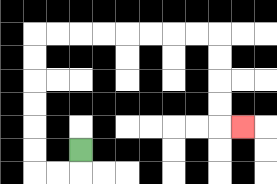{'start': '[3, 6]', 'end': '[10, 5]', 'path_directions': 'D,L,L,U,U,U,U,U,U,R,R,R,R,R,R,R,R,D,D,D,D,R', 'path_coordinates': '[[3, 6], [3, 7], [2, 7], [1, 7], [1, 6], [1, 5], [1, 4], [1, 3], [1, 2], [1, 1], [2, 1], [3, 1], [4, 1], [5, 1], [6, 1], [7, 1], [8, 1], [9, 1], [9, 2], [9, 3], [9, 4], [9, 5], [10, 5]]'}